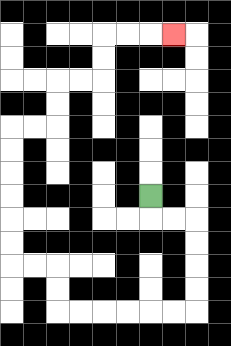{'start': '[6, 8]', 'end': '[7, 1]', 'path_directions': 'D,R,R,D,D,D,D,L,L,L,L,L,L,U,U,L,L,U,U,U,U,U,U,R,R,U,U,R,R,U,U,R,R,R', 'path_coordinates': '[[6, 8], [6, 9], [7, 9], [8, 9], [8, 10], [8, 11], [8, 12], [8, 13], [7, 13], [6, 13], [5, 13], [4, 13], [3, 13], [2, 13], [2, 12], [2, 11], [1, 11], [0, 11], [0, 10], [0, 9], [0, 8], [0, 7], [0, 6], [0, 5], [1, 5], [2, 5], [2, 4], [2, 3], [3, 3], [4, 3], [4, 2], [4, 1], [5, 1], [6, 1], [7, 1]]'}